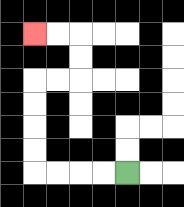{'start': '[5, 7]', 'end': '[1, 1]', 'path_directions': 'L,L,L,L,U,U,U,U,R,R,U,U,L,L', 'path_coordinates': '[[5, 7], [4, 7], [3, 7], [2, 7], [1, 7], [1, 6], [1, 5], [1, 4], [1, 3], [2, 3], [3, 3], [3, 2], [3, 1], [2, 1], [1, 1]]'}